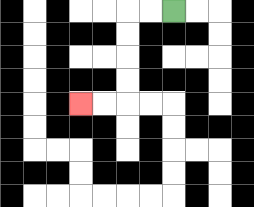{'start': '[7, 0]', 'end': '[3, 4]', 'path_directions': 'L,L,D,D,D,D,L,L', 'path_coordinates': '[[7, 0], [6, 0], [5, 0], [5, 1], [5, 2], [5, 3], [5, 4], [4, 4], [3, 4]]'}